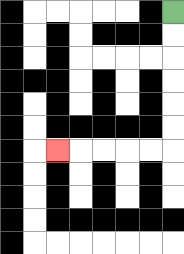{'start': '[7, 0]', 'end': '[2, 6]', 'path_directions': 'D,D,D,D,D,D,L,L,L,L,L', 'path_coordinates': '[[7, 0], [7, 1], [7, 2], [7, 3], [7, 4], [7, 5], [7, 6], [6, 6], [5, 6], [4, 6], [3, 6], [2, 6]]'}